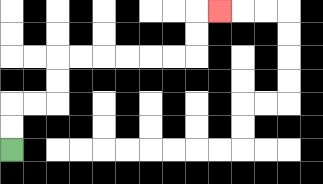{'start': '[0, 6]', 'end': '[9, 0]', 'path_directions': 'U,U,R,R,U,U,R,R,R,R,R,R,U,U,R', 'path_coordinates': '[[0, 6], [0, 5], [0, 4], [1, 4], [2, 4], [2, 3], [2, 2], [3, 2], [4, 2], [5, 2], [6, 2], [7, 2], [8, 2], [8, 1], [8, 0], [9, 0]]'}